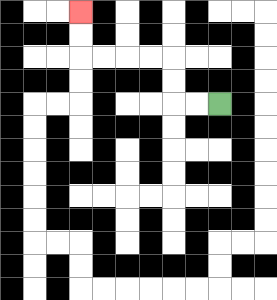{'start': '[9, 4]', 'end': '[3, 0]', 'path_directions': 'L,L,U,U,L,L,L,L,U,U', 'path_coordinates': '[[9, 4], [8, 4], [7, 4], [7, 3], [7, 2], [6, 2], [5, 2], [4, 2], [3, 2], [3, 1], [3, 0]]'}